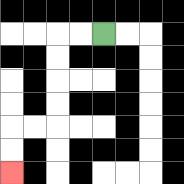{'start': '[4, 1]', 'end': '[0, 7]', 'path_directions': 'L,L,D,D,D,D,L,L,D,D', 'path_coordinates': '[[4, 1], [3, 1], [2, 1], [2, 2], [2, 3], [2, 4], [2, 5], [1, 5], [0, 5], [0, 6], [0, 7]]'}